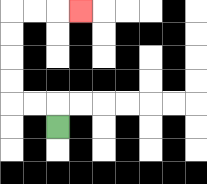{'start': '[2, 5]', 'end': '[3, 0]', 'path_directions': 'U,L,L,U,U,U,U,R,R,R', 'path_coordinates': '[[2, 5], [2, 4], [1, 4], [0, 4], [0, 3], [0, 2], [0, 1], [0, 0], [1, 0], [2, 0], [3, 0]]'}